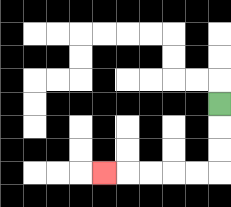{'start': '[9, 4]', 'end': '[4, 7]', 'path_directions': 'D,D,D,L,L,L,L,L', 'path_coordinates': '[[9, 4], [9, 5], [9, 6], [9, 7], [8, 7], [7, 7], [6, 7], [5, 7], [4, 7]]'}